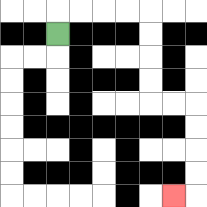{'start': '[2, 1]', 'end': '[7, 8]', 'path_directions': 'U,R,R,R,R,D,D,D,D,R,R,D,D,D,D,L', 'path_coordinates': '[[2, 1], [2, 0], [3, 0], [4, 0], [5, 0], [6, 0], [6, 1], [6, 2], [6, 3], [6, 4], [7, 4], [8, 4], [8, 5], [8, 6], [8, 7], [8, 8], [7, 8]]'}